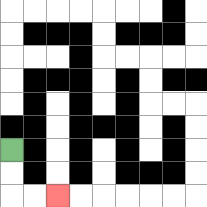{'start': '[0, 6]', 'end': '[2, 8]', 'path_directions': 'D,D,R,R', 'path_coordinates': '[[0, 6], [0, 7], [0, 8], [1, 8], [2, 8]]'}